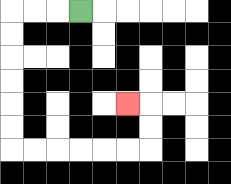{'start': '[3, 0]', 'end': '[5, 4]', 'path_directions': 'L,L,L,D,D,D,D,D,D,R,R,R,R,R,R,U,U,L', 'path_coordinates': '[[3, 0], [2, 0], [1, 0], [0, 0], [0, 1], [0, 2], [0, 3], [0, 4], [0, 5], [0, 6], [1, 6], [2, 6], [3, 6], [4, 6], [5, 6], [6, 6], [6, 5], [6, 4], [5, 4]]'}